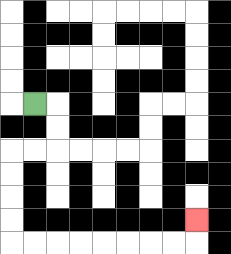{'start': '[1, 4]', 'end': '[8, 9]', 'path_directions': 'R,D,D,L,L,D,D,D,D,R,R,R,R,R,R,R,R,U', 'path_coordinates': '[[1, 4], [2, 4], [2, 5], [2, 6], [1, 6], [0, 6], [0, 7], [0, 8], [0, 9], [0, 10], [1, 10], [2, 10], [3, 10], [4, 10], [5, 10], [6, 10], [7, 10], [8, 10], [8, 9]]'}